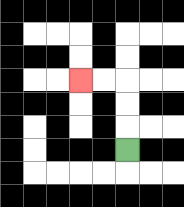{'start': '[5, 6]', 'end': '[3, 3]', 'path_directions': 'U,U,U,L,L', 'path_coordinates': '[[5, 6], [5, 5], [5, 4], [5, 3], [4, 3], [3, 3]]'}